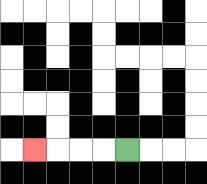{'start': '[5, 6]', 'end': '[1, 6]', 'path_directions': 'L,L,L,L', 'path_coordinates': '[[5, 6], [4, 6], [3, 6], [2, 6], [1, 6]]'}